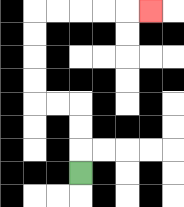{'start': '[3, 7]', 'end': '[6, 0]', 'path_directions': 'U,U,U,L,L,U,U,U,U,R,R,R,R,R', 'path_coordinates': '[[3, 7], [3, 6], [3, 5], [3, 4], [2, 4], [1, 4], [1, 3], [1, 2], [1, 1], [1, 0], [2, 0], [3, 0], [4, 0], [5, 0], [6, 0]]'}